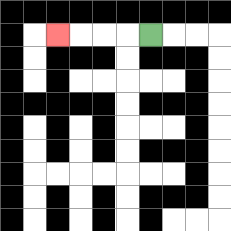{'start': '[6, 1]', 'end': '[2, 1]', 'path_directions': 'L,L,L,L', 'path_coordinates': '[[6, 1], [5, 1], [4, 1], [3, 1], [2, 1]]'}